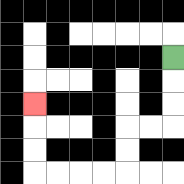{'start': '[7, 2]', 'end': '[1, 4]', 'path_directions': 'D,D,D,L,L,D,D,L,L,L,L,U,U,U', 'path_coordinates': '[[7, 2], [7, 3], [7, 4], [7, 5], [6, 5], [5, 5], [5, 6], [5, 7], [4, 7], [3, 7], [2, 7], [1, 7], [1, 6], [1, 5], [1, 4]]'}